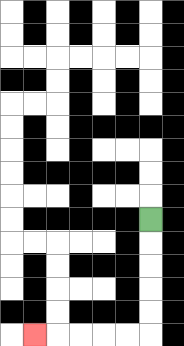{'start': '[6, 9]', 'end': '[1, 14]', 'path_directions': 'D,D,D,D,D,L,L,L,L,L', 'path_coordinates': '[[6, 9], [6, 10], [6, 11], [6, 12], [6, 13], [6, 14], [5, 14], [4, 14], [3, 14], [2, 14], [1, 14]]'}